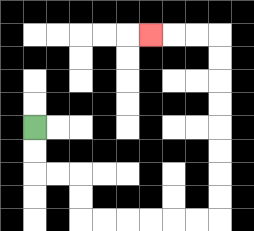{'start': '[1, 5]', 'end': '[6, 1]', 'path_directions': 'D,D,R,R,D,D,R,R,R,R,R,R,U,U,U,U,U,U,U,U,L,L,L', 'path_coordinates': '[[1, 5], [1, 6], [1, 7], [2, 7], [3, 7], [3, 8], [3, 9], [4, 9], [5, 9], [6, 9], [7, 9], [8, 9], [9, 9], [9, 8], [9, 7], [9, 6], [9, 5], [9, 4], [9, 3], [9, 2], [9, 1], [8, 1], [7, 1], [6, 1]]'}